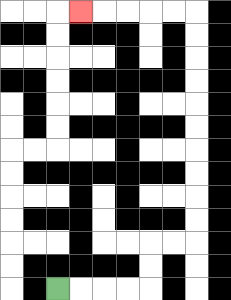{'start': '[2, 12]', 'end': '[3, 0]', 'path_directions': 'R,R,R,R,U,U,R,R,U,U,U,U,U,U,U,U,U,U,L,L,L,L,L', 'path_coordinates': '[[2, 12], [3, 12], [4, 12], [5, 12], [6, 12], [6, 11], [6, 10], [7, 10], [8, 10], [8, 9], [8, 8], [8, 7], [8, 6], [8, 5], [8, 4], [8, 3], [8, 2], [8, 1], [8, 0], [7, 0], [6, 0], [5, 0], [4, 0], [3, 0]]'}